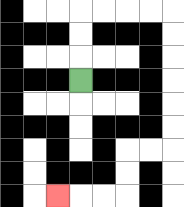{'start': '[3, 3]', 'end': '[2, 8]', 'path_directions': 'U,U,U,R,R,R,R,D,D,D,D,D,D,L,L,D,D,L,L,L', 'path_coordinates': '[[3, 3], [3, 2], [3, 1], [3, 0], [4, 0], [5, 0], [6, 0], [7, 0], [7, 1], [7, 2], [7, 3], [7, 4], [7, 5], [7, 6], [6, 6], [5, 6], [5, 7], [5, 8], [4, 8], [3, 8], [2, 8]]'}